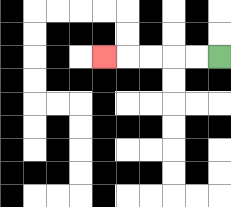{'start': '[9, 2]', 'end': '[4, 2]', 'path_directions': 'L,L,L,L,L', 'path_coordinates': '[[9, 2], [8, 2], [7, 2], [6, 2], [5, 2], [4, 2]]'}